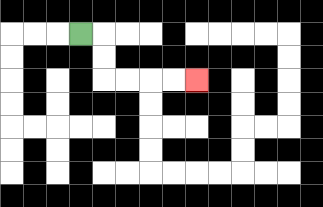{'start': '[3, 1]', 'end': '[8, 3]', 'path_directions': 'R,D,D,R,R,R,R', 'path_coordinates': '[[3, 1], [4, 1], [4, 2], [4, 3], [5, 3], [6, 3], [7, 3], [8, 3]]'}